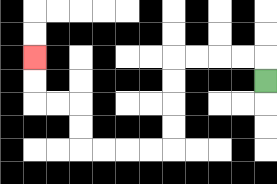{'start': '[11, 3]', 'end': '[1, 2]', 'path_directions': 'U,L,L,L,L,D,D,D,D,L,L,L,L,U,U,L,L,U,U', 'path_coordinates': '[[11, 3], [11, 2], [10, 2], [9, 2], [8, 2], [7, 2], [7, 3], [7, 4], [7, 5], [7, 6], [6, 6], [5, 6], [4, 6], [3, 6], [3, 5], [3, 4], [2, 4], [1, 4], [1, 3], [1, 2]]'}